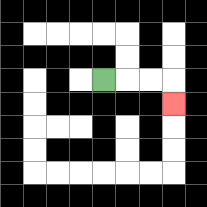{'start': '[4, 3]', 'end': '[7, 4]', 'path_directions': 'R,R,R,D', 'path_coordinates': '[[4, 3], [5, 3], [6, 3], [7, 3], [7, 4]]'}